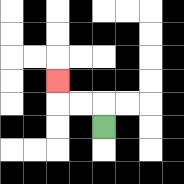{'start': '[4, 5]', 'end': '[2, 3]', 'path_directions': 'U,L,L,U', 'path_coordinates': '[[4, 5], [4, 4], [3, 4], [2, 4], [2, 3]]'}